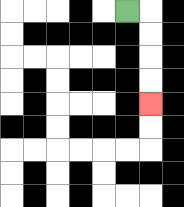{'start': '[5, 0]', 'end': '[6, 4]', 'path_directions': 'R,D,D,D,D', 'path_coordinates': '[[5, 0], [6, 0], [6, 1], [6, 2], [6, 3], [6, 4]]'}